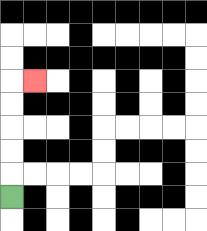{'start': '[0, 8]', 'end': '[1, 3]', 'path_directions': 'U,U,U,U,U,R', 'path_coordinates': '[[0, 8], [0, 7], [0, 6], [0, 5], [0, 4], [0, 3], [1, 3]]'}